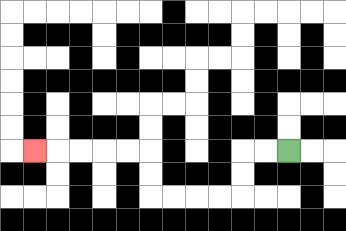{'start': '[12, 6]', 'end': '[1, 6]', 'path_directions': 'L,L,D,D,L,L,L,L,U,U,L,L,L,L,L', 'path_coordinates': '[[12, 6], [11, 6], [10, 6], [10, 7], [10, 8], [9, 8], [8, 8], [7, 8], [6, 8], [6, 7], [6, 6], [5, 6], [4, 6], [3, 6], [2, 6], [1, 6]]'}